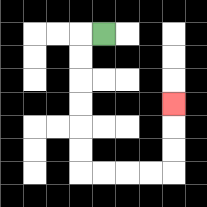{'start': '[4, 1]', 'end': '[7, 4]', 'path_directions': 'L,D,D,D,D,D,D,R,R,R,R,U,U,U', 'path_coordinates': '[[4, 1], [3, 1], [3, 2], [3, 3], [3, 4], [3, 5], [3, 6], [3, 7], [4, 7], [5, 7], [6, 7], [7, 7], [7, 6], [7, 5], [7, 4]]'}